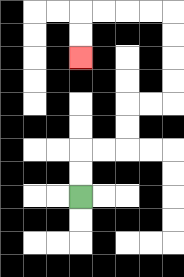{'start': '[3, 8]', 'end': '[3, 2]', 'path_directions': 'U,U,R,R,U,U,R,R,U,U,U,U,L,L,L,L,D,D', 'path_coordinates': '[[3, 8], [3, 7], [3, 6], [4, 6], [5, 6], [5, 5], [5, 4], [6, 4], [7, 4], [7, 3], [7, 2], [7, 1], [7, 0], [6, 0], [5, 0], [4, 0], [3, 0], [3, 1], [3, 2]]'}